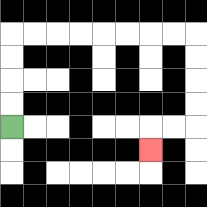{'start': '[0, 5]', 'end': '[6, 6]', 'path_directions': 'U,U,U,U,R,R,R,R,R,R,R,R,D,D,D,D,L,L,D', 'path_coordinates': '[[0, 5], [0, 4], [0, 3], [0, 2], [0, 1], [1, 1], [2, 1], [3, 1], [4, 1], [5, 1], [6, 1], [7, 1], [8, 1], [8, 2], [8, 3], [8, 4], [8, 5], [7, 5], [6, 5], [6, 6]]'}